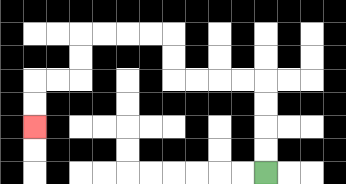{'start': '[11, 7]', 'end': '[1, 5]', 'path_directions': 'U,U,U,U,L,L,L,L,U,U,L,L,L,L,D,D,L,L,D,D', 'path_coordinates': '[[11, 7], [11, 6], [11, 5], [11, 4], [11, 3], [10, 3], [9, 3], [8, 3], [7, 3], [7, 2], [7, 1], [6, 1], [5, 1], [4, 1], [3, 1], [3, 2], [3, 3], [2, 3], [1, 3], [1, 4], [1, 5]]'}